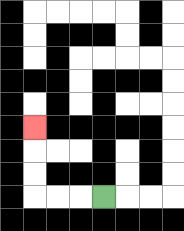{'start': '[4, 8]', 'end': '[1, 5]', 'path_directions': 'L,L,L,U,U,U', 'path_coordinates': '[[4, 8], [3, 8], [2, 8], [1, 8], [1, 7], [1, 6], [1, 5]]'}